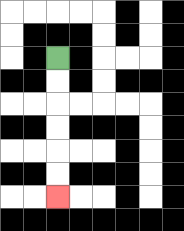{'start': '[2, 2]', 'end': '[2, 8]', 'path_directions': 'D,D,D,D,D,D', 'path_coordinates': '[[2, 2], [2, 3], [2, 4], [2, 5], [2, 6], [2, 7], [2, 8]]'}